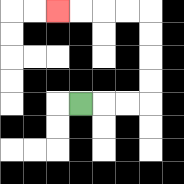{'start': '[3, 4]', 'end': '[2, 0]', 'path_directions': 'R,R,R,U,U,U,U,L,L,L,L', 'path_coordinates': '[[3, 4], [4, 4], [5, 4], [6, 4], [6, 3], [6, 2], [6, 1], [6, 0], [5, 0], [4, 0], [3, 0], [2, 0]]'}